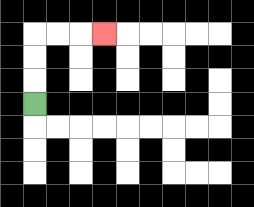{'start': '[1, 4]', 'end': '[4, 1]', 'path_directions': 'U,U,U,R,R,R', 'path_coordinates': '[[1, 4], [1, 3], [1, 2], [1, 1], [2, 1], [3, 1], [4, 1]]'}